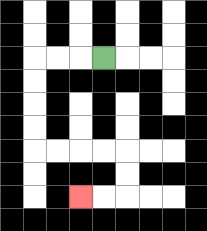{'start': '[4, 2]', 'end': '[3, 8]', 'path_directions': 'L,L,L,D,D,D,D,R,R,R,R,D,D,L,L', 'path_coordinates': '[[4, 2], [3, 2], [2, 2], [1, 2], [1, 3], [1, 4], [1, 5], [1, 6], [2, 6], [3, 6], [4, 6], [5, 6], [5, 7], [5, 8], [4, 8], [3, 8]]'}